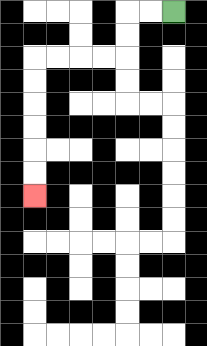{'start': '[7, 0]', 'end': '[1, 8]', 'path_directions': 'L,L,D,D,L,L,L,L,D,D,D,D,D,D', 'path_coordinates': '[[7, 0], [6, 0], [5, 0], [5, 1], [5, 2], [4, 2], [3, 2], [2, 2], [1, 2], [1, 3], [1, 4], [1, 5], [1, 6], [1, 7], [1, 8]]'}